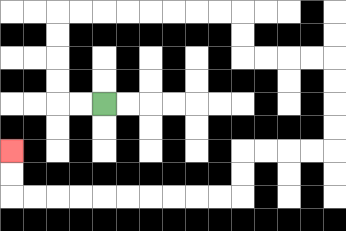{'start': '[4, 4]', 'end': '[0, 6]', 'path_directions': 'L,L,U,U,U,U,R,R,R,R,R,R,R,R,D,D,R,R,R,R,D,D,D,D,L,L,L,L,D,D,L,L,L,L,L,L,L,L,L,L,U,U', 'path_coordinates': '[[4, 4], [3, 4], [2, 4], [2, 3], [2, 2], [2, 1], [2, 0], [3, 0], [4, 0], [5, 0], [6, 0], [7, 0], [8, 0], [9, 0], [10, 0], [10, 1], [10, 2], [11, 2], [12, 2], [13, 2], [14, 2], [14, 3], [14, 4], [14, 5], [14, 6], [13, 6], [12, 6], [11, 6], [10, 6], [10, 7], [10, 8], [9, 8], [8, 8], [7, 8], [6, 8], [5, 8], [4, 8], [3, 8], [2, 8], [1, 8], [0, 8], [0, 7], [0, 6]]'}